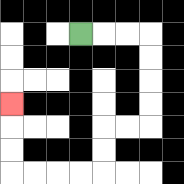{'start': '[3, 1]', 'end': '[0, 4]', 'path_directions': 'R,R,R,D,D,D,D,L,L,D,D,L,L,L,L,U,U,U', 'path_coordinates': '[[3, 1], [4, 1], [5, 1], [6, 1], [6, 2], [6, 3], [6, 4], [6, 5], [5, 5], [4, 5], [4, 6], [4, 7], [3, 7], [2, 7], [1, 7], [0, 7], [0, 6], [0, 5], [0, 4]]'}